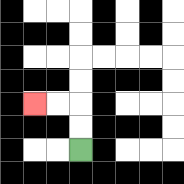{'start': '[3, 6]', 'end': '[1, 4]', 'path_directions': 'U,U,L,L', 'path_coordinates': '[[3, 6], [3, 5], [3, 4], [2, 4], [1, 4]]'}